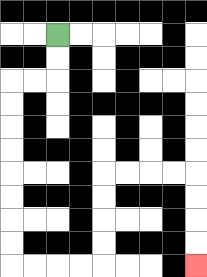{'start': '[2, 1]', 'end': '[8, 11]', 'path_directions': 'D,D,L,L,D,D,D,D,D,D,D,D,R,R,R,R,U,U,U,U,R,R,R,R,D,D,D,D', 'path_coordinates': '[[2, 1], [2, 2], [2, 3], [1, 3], [0, 3], [0, 4], [0, 5], [0, 6], [0, 7], [0, 8], [0, 9], [0, 10], [0, 11], [1, 11], [2, 11], [3, 11], [4, 11], [4, 10], [4, 9], [4, 8], [4, 7], [5, 7], [6, 7], [7, 7], [8, 7], [8, 8], [8, 9], [8, 10], [8, 11]]'}